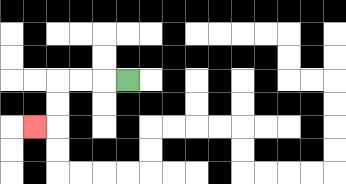{'start': '[5, 3]', 'end': '[1, 5]', 'path_directions': 'L,L,L,D,D,L', 'path_coordinates': '[[5, 3], [4, 3], [3, 3], [2, 3], [2, 4], [2, 5], [1, 5]]'}